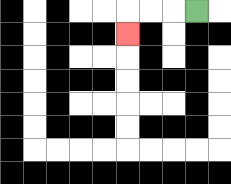{'start': '[8, 0]', 'end': '[5, 1]', 'path_directions': 'L,L,L,D', 'path_coordinates': '[[8, 0], [7, 0], [6, 0], [5, 0], [5, 1]]'}